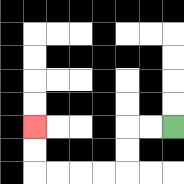{'start': '[7, 5]', 'end': '[1, 5]', 'path_directions': 'L,L,D,D,L,L,L,L,U,U', 'path_coordinates': '[[7, 5], [6, 5], [5, 5], [5, 6], [5, 7], [4, 7], [3, 7], [2, 7], [1, 7], [1, 6], [1, 5]]'}